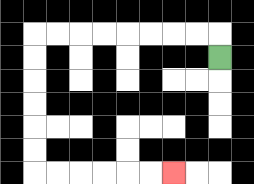{'start': '[9, 2]', 'end': '[7, 7]', 'path_directions': 'U,L,L,L,L,L,L,L,L,D,D,D,D,D,D,R,R,R,R,R,R', 'path_coordinates': '[[9, 2], [9, 1], [8, 1], [7, 1], [6, 1], [5, 1], [4, 1], [3, 1], [2, 1], [1, 1], [1, 2], [1, 3], [1, 4], [1, 5], [1, 6], [1, 7], [2, 7], [3, 7], [4, 7], [5, 7], [6, 7], [7, 7]]'}